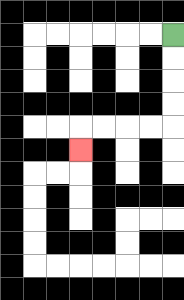{'start': '[7, 1]', 'end': '[3, 6]', 'path_directions': 'D,D,D,D,L,L,L,L,D', 'path_coordinates': '[[7, 1], [7, 2], [7, 3], [7, 4], [7, 5], [6, 5], [5, 5], [4, 5], [3, 5], [3, 6]]'}